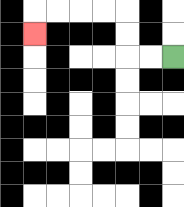{'start': '[7, 2]', 'end': '[1, 1]', 'path_directions': 'L,L,U,U,L,L,L,L,D', 'path_coordinates': '[[7, 2], [6, 2], [5, 2], [5, 1], [5, 0], [4, 0], [3, 0], [2, 0], [1, 0], [1, 1]]'}